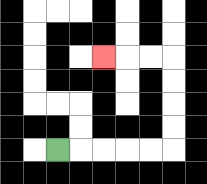{'start': '[2, 6]', 'end': '[4, 2]', 'path_directions': 'R,R,R,R,R,U,U,U,U,L,L,L', 'path_coordinates': '[[2, 6], [3, 6], [4, 6], [5, 6], [6, 6], [7, 6], [7, 5], [7, 4], [7, 3], [7, 2], [6, 2], [5, 2], [4, 2]]'}